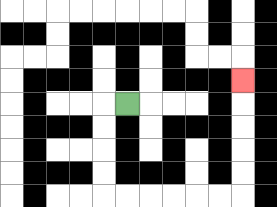{'start': '[5, 4]', 'end': '[10, 3]', 'path_directions': 'L,D,D,D,D,R,R,R,R,R,R,U,U,U,U,U', 'path_coordinates': '[[5, 4], [4, 4], [4, 5], [4, 6], [4, 7], [4, 8], [5, 8], [6, 8], [7, 8], [8, 8], [9, 8], [10, 8], [10, 7], [10, 6], [10, 5], [10, 4], [10, 3]]'}